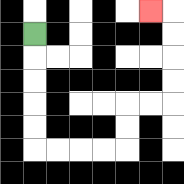{'start': '[1, 1]', 'end': '[6, 0]', 'path_directions': 'D,D,D,D,D,R,R,R,R,U,U,R,R,U,U,U,U,L', 'path_coordinates': '[[1, 1], [1, 2], [1, 3], [1, 4], [1, 5], [1, 6], [2, 6], [3, 6], [4, 6], [5, 6], [5, 5], [5, 4], [6, 4], [7, 4], [7, 3], [7, 2], [7, 1], [7, 0], [6, 0]]'}